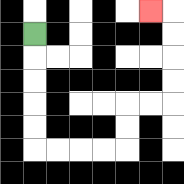{'start': '[1, 1]', 'end': '[6, 0]', 'path_directions': 'D,D,D,D,D,R,R,R,R,U,U,R,R,U,U,U,U,L', 'path_coordinates': '[[1, 1], [1, 2], [1, 3], [1, 4], [1, 5], [1, 6], [2, 6], [3, 6], [4, 6], [5, 6], [5, 5], [5, 4], [6, 4], [7, 4], [7, 3], [7, 2], [7, 1], [7, 0], [6, 0]]'}